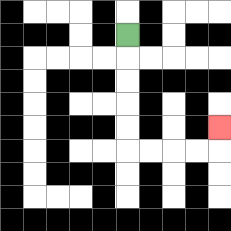{'start': '[5, 1]', 'end': '[9, 5]', 'path_directions': 'D,D,D,D,D,R,R,R,R,U', 'path_coordinates': '[[5, 1], [5, 2], [5, 3], [5, 4], [5, 5], [5, 6], [6, 6], [7, 6], [8, 6], [9, 6], [9, 5]]'}